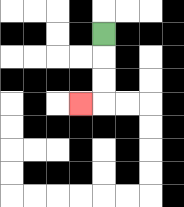{'start': '[4, 1]', 'end': '[3, 4]', 'path_directions': 'D,D,D,L', 'path_coordinates': '[[4, 1], [4, 2], [4, 3], [4, 4], [3, 4]]'}